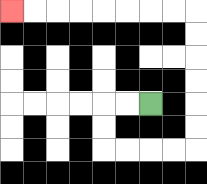{'start': '[6, 4]', 'end': '[0, 0]', 'path_directions': 'L,L,D,D,R,R,R,R,U,U,U,U,U,U,L,L,L,L,L,L,L,L', 'path_coordinates': '[[6, 4], [5, 4], [4, 4], [4, 5], [4, 6], [5, 6], [6, 6], [7, 6], [8, 6], [8, 5], [8, 4], [8, 3], [8, 2], [8, 1], [8, 0], [7, 0], [6, 0], [5, 0], [4, 0], [3, 0], [2, 0], [1, 0], [0, 0]]'}